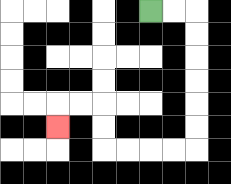{'start': '[6, 0]', 'end': '[2, 5]', 'path_directions': 'R,R,D,D,D,D,D,D,L,L,L,L,U,U,L,L,D', 'path_coordinates': '[[6, 0], [7, 0], [8, 0], [8, 1], [8, 2], [8, 3], [8, 4], [8, 5], [8, 6], [7, 6], [6, 6], [5, 6], [4, 6], [4, 5], [4, 4], [3, 4], [2, 4], [2, 5]]'}